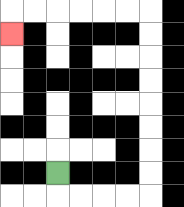{'start': '[2, 7]', 'end': '[0, 1]', 'path_directions': 'D,R,R,R,R,U,U,U,U,U,U,U,U,L,L,L,L,L,L,D', 'path_coordinates': '[[2, 7], [2, 8], [3, 8], [4, 8], [5, 8], [6, 8], [6, 7], [6, 6], [6, 5], [6, 4], [6, 3], [6, 2], [6, 1], [6, 0], [5, 0], [4, 0], [3, 0], [2, 0], [1, 0], [0, 0], [0, 1]]'}